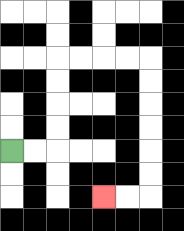{'start': '[0, 6]', 'end': '[4, 8]', 'path_directions': 'R,R,U,U,U,U,R,R,R,R,D,D,D,D,D,D,L,L', 'path_coordinates': '[[0, 6], [1, 6], [2, 6], [2, 5], [2, 4], [2, 3], [2, 2], [3, 2], [4, 2], [5, 2], [6, 2], [6, 3], [6, 4], [6, 5], [6, 6], [6, 7], [6, 8], [5, 8], [4, 8]]'}